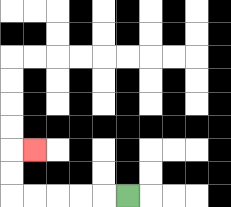{'start': '[5, 8]', 'end': '[1, 6]', 'path_directions': 'L,L,L,L,L,U,U,R', 'path_coordinates': '[[5, 8], [4, 8], [3, 8], [2, 8], [1, 8], [0, 8], [0, 7], [0, 6], [1, 6]]'}